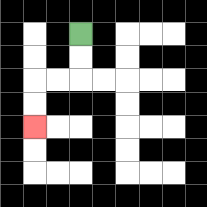{'start': '[3, 1]', 'end': '[1, 5]', 'path_directions': 'D,D,L,L,D,D', 'path_coordinates': '[[3, 1], [3, 2], [3, 3], [2, 3], [1, 3], [1, 4], [1, 5]]'}